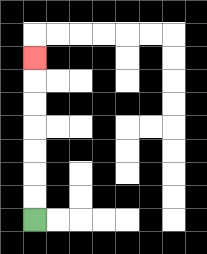{'start': '[1, 9]', 'end': '[1, 2]', 'path_directions': 'U,U,U,U,U,U,U', 'path_coordinates': '[[1, 9], [1, 8], [1, 7], [1, 6], [1, 5], [1, 4], [1, 3], [1, 2]]'}